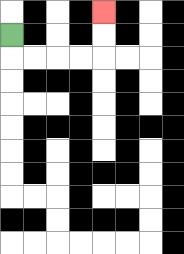{'start': '[0, 1]', 'end': '[4, 0]', 'path_directions': 'D,R,R,R,R,U,U', 'path_coordinates': '[[0, 1], [0, 2], [1, 2], [2, 2], [3, 2], [4, 2], [4, 1], [4, 0]]'}